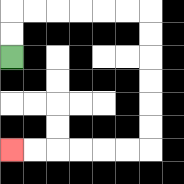{'start': '[0, 2]', 'end': '[0, 6]', 'path_directions': 'U,U,R,R,R,R,R,R,D,D,D,D,D,D,L,L,L,L,L,L', 'path_coordinates': '[[0, 2], [0, 1], [0, 0], [1, 0], [2, 0], [3, 0], [4, 0], [5, 0], [6, 0], [6, 1], [6, 2], [6, 3], [6, 4], [6, 5], [6, 6], [5, 6], [4, 6], [3, 6], [2, 6], [1, 6], [0, 6]]'}